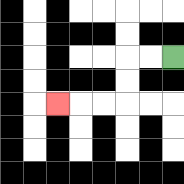{'start': '[7, 2]', 'end': '[2, 4]', 'path_directions': 'L,L,D,D,L,L,L', 'path_coordinates': '[[7, 2], [6, 2], [5, 2], [5, 3], [5, 4], [4, 4], [3, 4], [2, 4]]'}